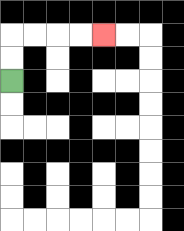{'start': '[0, 3]', 'end': '[4, 1]', 'path_directions': 'U,U,R,R,R,R', 'path_coordinates': '[[0, 3], [0, 2], [0, 1], [1, 1], [2, 1], [3, 1], [4, 1]]'}